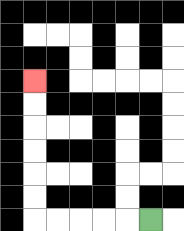{'start': '[6, 9]', 'end': '[1, 3]', 'path_directions': 'L,L,L,L,L,U,U,U,U,U,U', 'path_coordinates': '[[6, 9], [5, 9], [4, 9], [3, 9], [2, 9], [1, 9], [1, 8], [1, 7], [1, 6], [1, 5], [1, 4], [1, 3]]'}